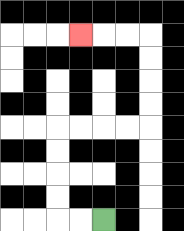{'start': '[4, 9]', 'end': '[3, 1]', 'path_directions': 'L,L,U,U,U,U,R,R,R,R,U,U,U,U,L,L,L', 'path_coordinates': '[[4, 9], [3, 9], [2, 9], [2, 8], [2, 7], [2, 6], [2, 5], [3, 5], [4, 5], [5, 5], [6, 5], [6, 4], [6, 3], [6, 2], [6, 1], [5, 1], [4, 1], [3, 1]]'}